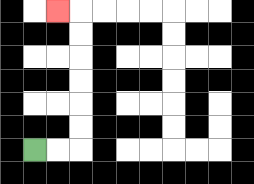{'start': '[1, 6]', 'end': '[2, 0]', 'path_directions': 'R,R,U,U,U,U,U,U,L', 'path_coordinates': '[[1, 6], [2, 6], [3, 6], [3, 5], [3, 4], [3, 3], [3, 2], [3, 1], [3, 0], [2, 0]]'}